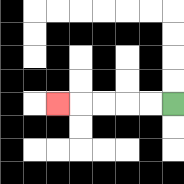{'start': '[7, 4]', 'end': '[2, 4]', 'path_directions': 'L,L,L,L,L', 'path_coordinates': '[[7, 4], [6, 4], [5, 4], [4, 4], [3, 4], [2, 4]]'}